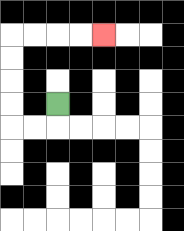{'start': '[2, 4]', 'end': '[4, 1]', 'path_directions': 'D,L,L,U,U,U,U,R,R,R,R', 'path_coordinates': '[[2, 4], [2, 5], [1, 5], [0, 5], [0, 4], [0, 3], [0, 2], [0, 1], [1, 1], [2, 1], [3, 1], [4, 1]]'}